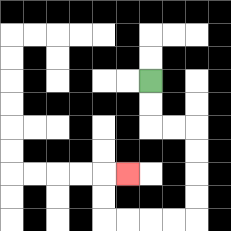{'start': '[6, 3]', 'end': '[5, 7]', 'path_directions': 'D,D,R,R,D,D,D,D,L,L,L,L,U,U,R', 'path_coordinates': '[[6, 3], [6, 4], [6, 5], [7, 5], [8, 5], [8, 6], [8, 7], [8, 8], [8, 9], [7, 9], [6, 9], [5, 9], [4, 9], [4, 8], [4, 7], [5, 7]]'}